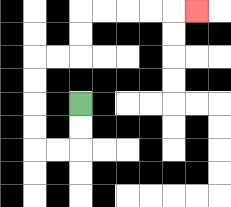{'start': '[3, 4]', 'end': '[8, 0]', 'path_directions': 'D,D,L,L,U,U,U,U,R,R,U,U,R,R,R,R,R', 'path_coordinates': '[[3, 4], [3, 5], [3, 6], [2, 6], [1, 6], [1, 5], [1, 4], [1, 3], [1, 2], [2, 2], [3, 2], [3, 1], [3, 0], [4, 0], [5, 0], [6, 0], [7, 0], [8, 0]]'}